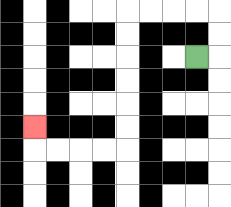{'start': '[8, 2]', 'end': '[1, 5]', 'path_directions': 'R,U,U,L,L,L,L,D,D,D,D,D,D,L,L,L,L,U', 'path_coordinates': '[[8, 2], [9, 2], [9, 1], [9, 0], [8, 0], [7, 0], [6, 0], [5, 0], [5, 1], [5, 2], [5, 3], [5, 4], [5, 5], [5, 6], [4, 6], [3, 6], [2, 6], [1, 6], [1, 5]]'}